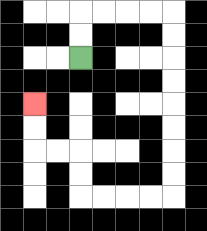{'start': '[3, 2]', 'end': '[1, 4]', 'path_directions': 'U,U,R,R,R,R,D,D,D,D,D,D,D,D,L,L,L,L,U,U,L,L,U,U', 'path_coordinates': '[[3, 2], [3, 1], [3, 0], [4, 0], [5, 0], [6, 0], [7, 0], [7, 1], [7, 2], [7, 3], [7, 4], [7, 5], [7, 6], [7, 7], [7, 8], [6, 8], [5, 8], [4, 8], [3, 8], [3, 7], [3, 6], [2, 6], [1, 6], [1, 5], [1, 4]]'}